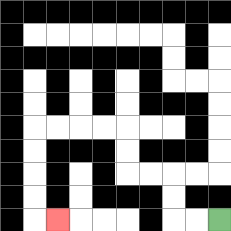{'start': '[9, 9]', 'end': '[2, 9]', 'path_directions': 'L,L,U,U,L,L,U,U,L,L,L,L,D,D,D,D,R', 'path_coordinates': '[[9, 9], [8, 9], [7, 9], [7, 8], [7, 7], [6, 7], [5, 7], [5, 6], [5, 5], [4, 5], [3, 5], [2, 5], [1, 5], [1, 6], [1, 7], [1, 8], [1, 9], [2, 9]]'}